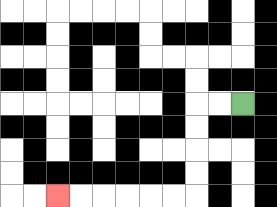{'start': '[10, 4]', 'end': '[2, 8]', 'path_directions': 'L,L,D,D,D,D,L,L,L,L,L,L', 'path_coordinates': '[[10, 4], [9, 4], [8, 4], [8, 5], [8, 6], [8, 7], [8, 8], [7, 8], [6, 8], [5, 8], [4, 8], [3, 8], [2, 8]]'}